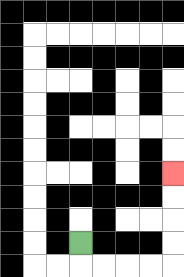{'start': '[3, 10]', 'end': '[7, 7]', 'path_directions': 'D,R,R,R,R,U,U,U,U', 'path_coordinates': '[[3, 10], [3, 11], [4, 11], [5, 11], [6, 11], [7, 11], [7, 10], [7, 9], [7, 8], [7, 7]]'}